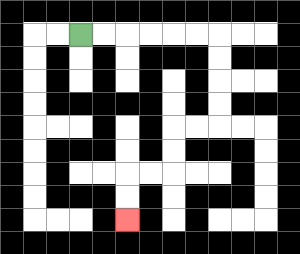{'start': '[3, 1]', 'end': '[5, 9]', 'path_directions': 'R,R,R,R,R,R,D,D,D,D,L,L,D,D,L,L,D,D', 'path_coordinates': '[[3, 1], [4, 1], [5, 1], [6, 1], [7, 1], [8, 1], [9, 1], [9, 2], [9, 3], [9, 4], [9, 5], [8, 5], [7, 5], [7, 6], [7, 7], [6, 7], [5, 7], [5, 8], [5, 9]]'}